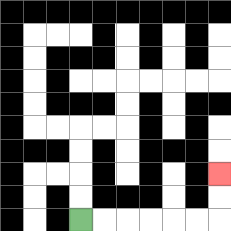{'start': '[3, 9]', 'end': '[9, 7]', 'path_directions': 'R,R,R,R,R,R,U,U', 'path_coordinates': '[[3, 9], [4, 9], [5, 9], [6, 9], [7, 9], [8, 9], [9, 9], [9, 8], [9, 7]]'}